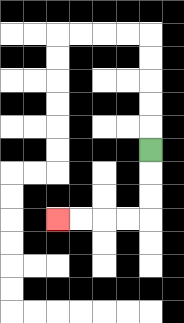{'start': '[6, 6]', 'end': '[2, 9]', 'path_directions': 'D,D,D,L,L,L,L', 'path_coordinates': '[[6, 6], [6, 7], [6, 8], [6, 9], [5, 9], [4, 9], [3, 9], [2, 9]]'}